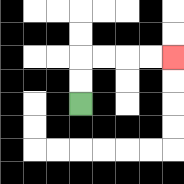{'start': '[3, 4]', 'end': '[7, 2]', 'path_directions': 'U,U,R,R,R,R', 'path_coordinates': '[[3, 4], [3, 3], [3, 2], [4, 2], [5, 2], [6, 2], [7, 2]]'}